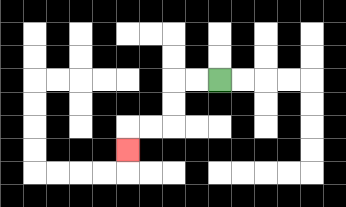{'start': '[9, 3]', 'end': '[5, 6]', 'path_directions': 'L,L,D,D,L,L,D', 'path_coordinates': '[[9, 3], [8, 3], [7, 3], [7, 4], [7, 5], [6, 5], [5, 5], [5, 6]]'}